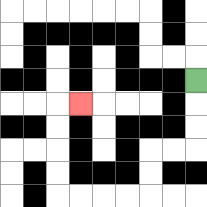{'start': '[8, 3]', 'end': '[3, 4]', 'path_directions': 'D,D,D,L,L,D,D,L,L,L,L,U,U,U,U,R', 'path_coordinates': '[[8, 3], [8, 4], [8, 5], [8, 6], [7, 6], [6, 6], [6, 7], [6, 8], [5, 8], [4, 8], [3, 8], [2, 8], [2, 7], [2, 6], [2, 5], [2, 4], [3, 4]]'}